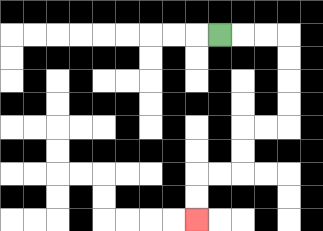{'start': '[9, 1]', 'end': '[8, 9]', 'path_directions': 'R,R,R,D,D,D,D,L,L,D,D,L,L,D,D', 'path_coordinates': '[[9, 1], [10, 1], [11, 1], [12, 1], [12, 2], [12, 3], [12, 4], [12, 5], [11, 5], [10, 5], [10, 6], [10, 7], [9, 7], [8, 7], [8, 8], [8, 9]]'}